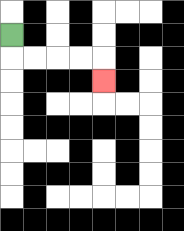{'start': '[0, 1]', 'end': '[4, 3]', 'path_directions': 'D,R,R,R,R,D', 'path_coordinates': '[[0, 1], [0, 2], [1, 2], [2, 2], [3, 2], [4, 2], [4, 3]]'}